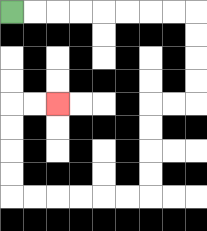{'start': '[0, 0]', 'end': '[2, 4]', 'path_directions': 'R,R,R,R,R,R,R,R,D,D,D,D,L,L,D,D,D,D,L,L,L,L,L,L,U,U,U,U,R,R', 'path_coordinates': '[[0, 0], [1, 0], [2, 0], [3, 0], [4, 0], [5, 0], [6, 0], [7, 0], [8, 0], [8, 1], [8, 2], [8, 3], [8, 4], [7, 4], [6, 4], [6, 5], [6, 6], [6, 7], [6, 8], [5, 8], [4, 8], [3, 8], [2, 8], [1, 8], [0, 8], [0, 7], [0, 6], [0, 5], [0, 4], [1, 4], [2, 4]]'}